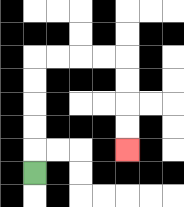{'start': '[1, 7]', 'end': '[5, 6]', 'path_directions': 'U,U,U,U,U,R,R,R,R,D,D,D,D', 'path_coordinates': '[[1, 7], [1, 6], [1, 5], [1, 4], [1, 3], [1, 2], [2, 2], [3, 2], [4, 2], [5, 2], [5, 3], [5, 4], [5, 5], [5, 6]]'}